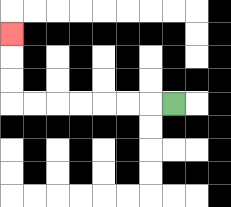{'start': '[7, 4]', 'end': '[0, 1]', 'path_directions': 'L,L,L,L,L,L,L,U,U,U', 'path_coordinates': '[[7, 4], [6, 4], [5, 4], [4, 4], [3, 4], [2, 4], [1, 4], [0, 4], [0, 3], [0, 2], [0, 1]]'}